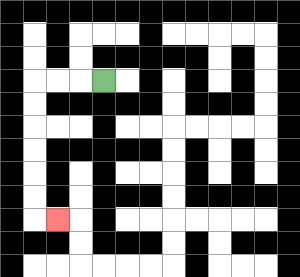{'start': '[4, 3]', 'end': '[2, 9]', 'path_directions': 'L,L,L,D,D,D,D,D,D,R', 'path_coordinates': '[[4, 3], [3, 3], [2, 3], [1, 3], [1, 4], [1, 5], [1, 6], [1, 7], [1, 8], [1, 9], [2, 9]]'}